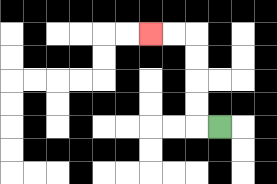{'start': '[9, 5]', 'end': '[6, 1]', 'path_directions': 'L,U,U,U,U,L,L', 'path_coordinates': '[[9, 5], [8, 5], [8, 4], [8, 3], [8, 2], [8, 1], [7, 1], [6, 1]]'}